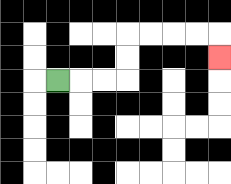{'start': '[2, 3]', 'end': '[9, 2]', 'path_directions': 'R,R,R,U,U,R,R,R,R,D', 'path_coordinates': '[[2, 3], [3, 3], [4, 3], [5, 3], [5, 2], [5, 1], [6, 1], [7, 1], [8, 1], [9, 1], [9, 2]]'}